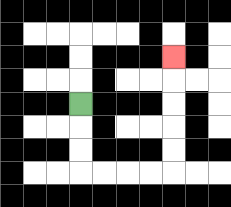{'start': '[3, 4]', 'end': '[7, 2]', 'path_directions': 'D,D,D,R,R,R,R,U,U,U,U,U', 'path_coordinates': '[[3, 4], [3, 5], [3, 6], [3, 7], [4, 7], [5, 7], [6, 7], [7, 7], [7, 6], [7, 5], [7, 4], [7, 3], [7, 2]]'}